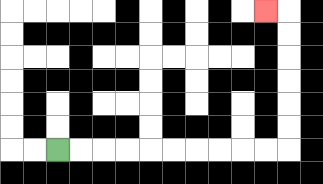{'start': '[2, 6]', 'end': '[11, 0]', 'path_directions': 'R,R,R,R,R,R,R,R,R,R,U,U,U,U,U,U,L', 'path_coordinates': '[[2, 6], [3, 6], [4, 6], [5, 6], [6, 6], [7, 6], [8, 6], [9, 6], [10, 6], [11, 6], [12, 6], [12, 5], [12, 4], [12, 3], [12, 2], [12, 1], [12, 0], [11, 0]]'}